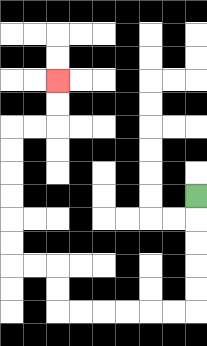{'start': '[8, 8]', 'end': '[2, 3]', 'path_directions': 'D,D,D,D,D,L,L,L,L,L,L,U,U,L,L,U,U,U,U,U,U,R,R,U,U', 'path_coordinates': '[[8, 8], [8, 9], [8, 10], [8, 11], [8, 12], [8, 13], [7, 13], [6, 13], [5, 13], [4, 13], [3, 13], [2, 13], [2, 12], [2, 11], [1, 11], [0, 11], [0, 10], [0, 9], [0, 8], [0, 7], [0, 6], [0, 5], [1, 5], [2, 5], [2, 4], [2, 3]]'}